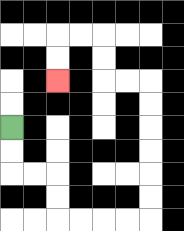{'start': '[0, 5]', 'end': '[2, 3]', 'path_directions': 'D,D,R,R,D,D,R,R,R,R,U,U,U,U,U,U,L,L,U,U,L,L,D,D', 'path_coordinates': '[[0, 5], [0, 6], [0, 7], [1, 7], [2, 7], [2, 8], [2, 9], [3, 9], [4, 9], [5, 9], [6, 9], [6, 8], [6, 7], [6, 6], [6, 5], [6, 4], [6, 3], [5, 3], [4, 3], [4, 2], [4, 1], [3, 1], [2, 1], [2, 2], [2, 3]]'}